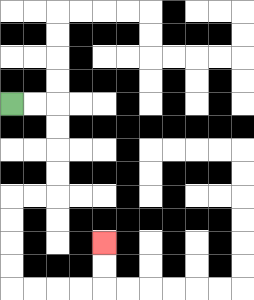{'start': '[0, 4]', 'end': '[4, 10]', 'path_directions': 'R,R,D,D,D,D,L,L,D,D,D,D,R,R,R,R,U,U', 'path_coordinates': '[[0, 4], [1, 4], [2, 4], [2, 5], [2, 6], [2, 7], [2, 8], [1, 8], [0, 8], [0, 9], [0, 10], [0, 11], [0, 12], [1, 12], [2, 12], [3, 12], [4, 12], [4, 11], [4, 10]]'}